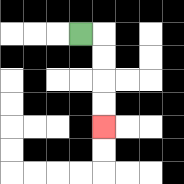{'start': '[3, 1]', 'end': '[4, 5]', 'path_directions': 'R,D,D,D,D', 'path_coordinates': '[[3, 1], [4, 1], [4, 2], [4, 3], [4, 4], [4, 5]]'}